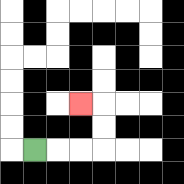{'start': '[1, 6]', 'end': '[3, 4]', 'path_directions': 'R,R,R,U,U,L', 'path_coordinates': '[[1, 6], [2, 6], [3, 6], [4, 6], [4, 5], [4, 4], [3, 4]]'}